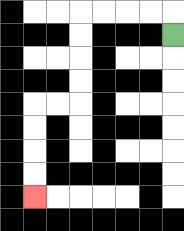{'start': '[7, 1]', 'end': '[1, 8]', 'path_directions': 'U,L,L,L,L,D,D,D,D,L,L,D,D,D,D', 'path_coordinates': '[[7, 1], [7, 0], [6, 0], [5, 0], [4, 0], [3, 0], [3, 1], [3, 2], [3, 3], [3, 4], [2, 4], [1, 4], [1, 5], [1, 6], [1, 7], [1, 8]]'}